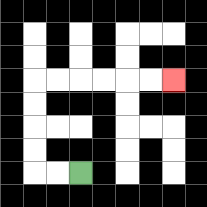{'start': '[3, 7]', 'end': '[7, 3]', 'path_directions': 'L,L,U,U,U,U,R,R,R,R,R,R', 'path_coordinates': '[[3, 7], [2, 7], [1, 7], [1, 6], [1, 5], [1, 4], [1, 3], [2, 3], [3, 3], [4, 3], [5, 3], [6, 3], [7, 3]]'}